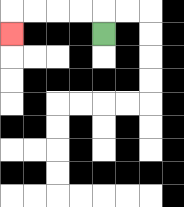{'start': '[4, 1]', 'end': '[0, 1]', 'path_directions': 'U,L,L,L,L,D', 'path_coordinates': '[[4, 1], [4, 0], [3, 0], [2, 0], [1, 0], [0, 0], [0, 1]]'}